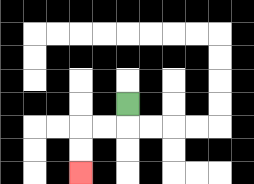{'start': '[5, 4]', 'end': '[3, 7]', 'path_directions': 'D,L,L,D,D', 'path_coordinates': '[[5, 4], [5, 5], [4, 5], [3, 5], [3, 6], [3, 7]]'}